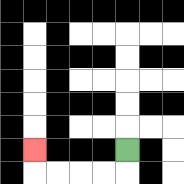{'start': '[5, 6]', 'end': '[1, 6]', 'path_directions': 'D,L,L,L,L,U', 'path_coordinates': '[[5, 6], [5, 7], [4, 7], [3, 7], [2, 7], [1, 7], [1, 6]]'}